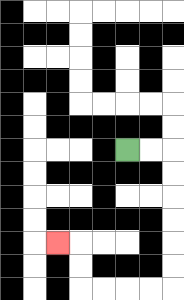{'start': '[5, 6]', 'end': '[2, 10]', 'path_directions': 'R,R,D,D,D,D,D,D,L,L,L,L,U,U,L', 'path_coordinates': '[[5, 6], [6, 6], [7, 6], [7, 7], [7, 8], [7, 9], [7, 10], [7, 11], [7, 12], [6, 12], [5, 12], [4, 12], [3, 12], [3, 11], [3, 10], [2, 10]]'}